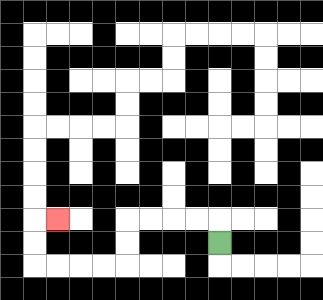{'start': '[9, 10]', 'end': '[2, 9]', 'path_directions': 'U,L,L,L,L,D,D,L,L,L,L,U,U,R', 'path_coordinates': '[[9, 10], [9, 9], [8, 9], [7, 9], [6, 9], [5, 9], [5, 10], [5, 11], [4, 11], [3, 11], [2, 11], [1, 11], [1, 10], [1, 9], [2, 9]]'}